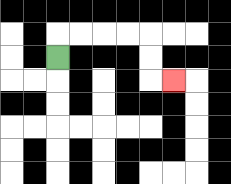{'start': '[2, 2]', 'end': '[7, 3]', 'path_directions': 'U,R,R,R,R,D,D,R', 'path_coordinates': '[[2, 2], [2, 1], [3, 1], [4, 1], [5, 1], [6, 1], [6, 2], [6, 3], [7, 3]]'}